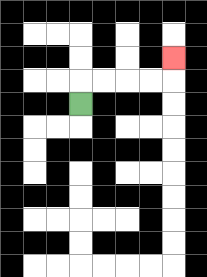{'start': '[3, 4]', 'end': '[7, 2]', 'path_directions': 'U,R,R,R,R,U', 'path_coordinates': '[[3, 4], [3, 3], [4, 3], [5, 3], [6, 3], [7, 3], [7, 2]]'}